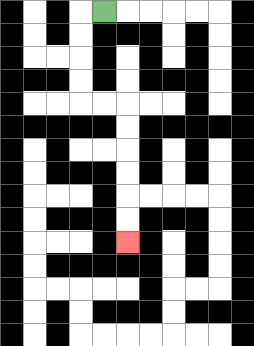{'start': '[4, 0]', 'end': '[5, 10]', 'path_directions': 'L,D,D,D,D,R,R,D,D,D,D,D,D', 'path_coordinates': '[[4, 0], [3, 0], [3, 1], [3, 2], [3, 3], [3, 4], [4, 4], [5, 4], [5, 5], [5, 6], [5, 7], [5, 8], [5, 9], [5, 10]]'}